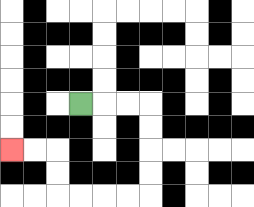{'start': '[3, 4]', 'end': '[0, 6]', 'path_directions': 'R,R,R,D,D,D,D,L,L,L,L,U,U,L,L', 'path_coordinates': '[[3, 4], [4, 4], [5, 4], [6, 4], [6, 5], [6, 6], [6, 7], [6, 8], [5, 8], [4, 8], [3, 8], [2, 8], [2, 7], [2, 6], [1, 6], [0, 6]]'}